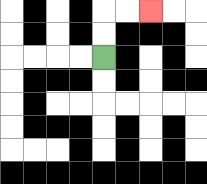{'start': '[4, 2]', 'end': '[6, 0]', 'path_directions': 'U,U,R,R', 'path_coordinates': '[[4, 2], [4, 1], [4, 0], [5, 0], [6, 0]]'}